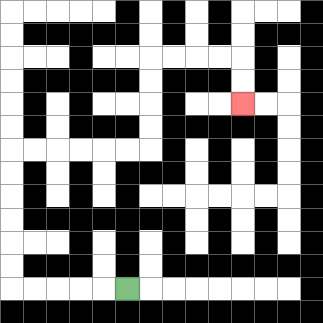{'start': '[5, 12]', 'end': '[10, 4]', 'path_directions': 'L,L,L,L,L,U,U,U,U,U,U,R,R,R,R,R,R,U,U,U,U,R,R,R,R,D,D', 'path_coordinates': '[[5, 12], [4, 12], [3, 12], [2, 12], [1, 12], [0, 12], [0, 11], [0, 10], [0, 9], [0, 8], [0, 7], [0, 6], [1, 6], [2, 6], [3, 6], [4, 6], [5, 6], [6, 6], [6, 5], [6, 4], [6, 3], [6, 2], [7, 2], [8, 2], [9, 2], [10, 2], [10, 3], [10, 4]]'}